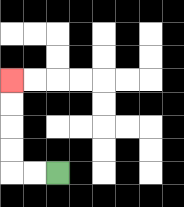{'start': '[2, 7]', 'end': '[0, 3]', 'path_directions': 'L,L,U,U,U,U', 'path_coordinates': '[[2, 7], [1, 7], [0, 7], [0, 6], [0, 5], [0, 4], [0, 3]]'}